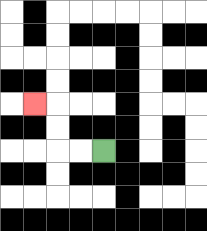{'start': '[4, 6]', 'end': '[1, 4]', 'path_directions': 'L,L,U,U,L', 'path_coordinates': '[[4, 6], [3, 6], [2, 6], [2, 5], [2, 4], [1, 4]]'}